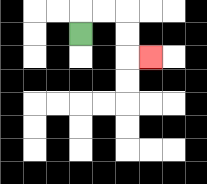{'start': '[3, 1]', 'end': '[6, 2]', 'path_directions': 'U,R,R,D,D,R', 'path_coordinates': '[[3, 1], [3, 0], [4, 0], [5, 0], [5, 1], [5, 2], [6, 2]]'}